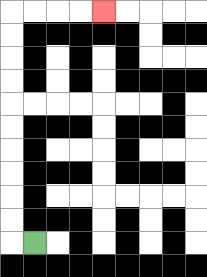{'start': '[1, 10]', 'end': '[4, 0]', 'path_directions': 'L,U,U,U,U,U,U,U,U,U,U,R,R,R,R', 'path_coordinates': '[[1, 10], [0, 10], [0, 9], [0, 8], [0, 7], [0, 6], [0, 5], [0, 4], [0, 3], [0, 2], [0, 1], [0, 0], [1, 0], [2, 0], [3, 0], [4, 0]]'}